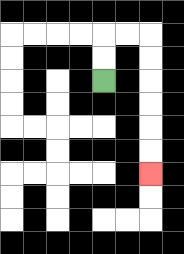{'start': '[4, 3]', 'end': '[6, 7]', 'path_directions': 'U,U,R,R,D,D,D,D,D,D', 'path_coordinates': '[[4, 3], [4, 2], [4, 1], [5, 1], [6, 1], [6, 2], [6, 3], [6, 4], [6, 5], [6, 6], [6, 7]]'}